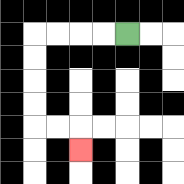{'start': '[5, 1]', 'end': '[3, 6]', 'path_directions': 'L,L,L,L,D,D,D,D,R,R,D', 'path_coordinates': '[[5, 1], [4, 1], [3, 1], [2, 1], [1, 1], [1, 2], [1, 3], [1, 4], [1, 5], [2, 5], [3, 5], [3, 6]]'}